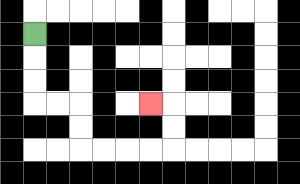{'start': '[1, 1]', 'end': '[6, 4]', 'path_directions': 'D,D,D,R,R,D,D,R,R,R,R,U,U,L', 'path_coordinates': '[[1, 1], [1, 2], [1, 3], [1, 4], [2, 4], [3, 4], [3, 5], [3, 6], [4, 6], [5, 6], [6, 6], [7, 6], [7, 5], [7, 4], [6, 4]]'}